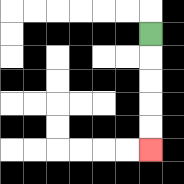{'start': '[6, 1]', 'end': '[6, 6]', 'path_directions': 'D,D,D,D,D', 'path_coordinates': '[[6, 1], [6, 2], [6, 3], [6, 4], [6, 5], [6, 6]]'}